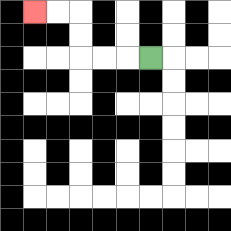{'start': '[6, 2]', 'end': '[1, 0]', 'path_directions': 'L,L,L,U,U,L,L', 'path_coordinates': '[[6, 2], [5, 2], [4, 2], [3, 2], [3, 1], [3, 0], [2, 0], [1, 0]]'}